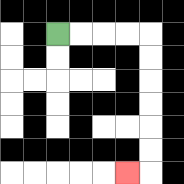{'start': '[2, 1]', 'end': '[5, 7]', 'path_directions': 'R,R,R,R,D,D,D,D,D,D,L', 'path_coordinates': '[[2, 1], [3, 1], [4, 1], [5, 1], [6, 1], [6, 2], [6, 3], [6, 4], [6, 5], [6, 6], [6, 7], [5, 7]]'}